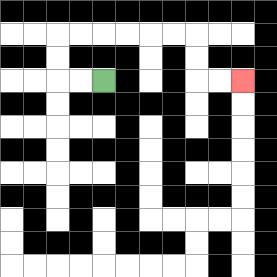{'start': '[4, 3]', 'end': '[10, 3]', 'path_directions': 'L,L,U,U,R,R,R,R,R,R,D,D,R,R', 'path_coordinates': '[[4, 3], [3, 3], [2, 3], [2, 2], [2, 1], [3, 1], [4, 1], [5, 1], [6, 1], [7, 1], [8, 1], [8, 2], [8, 3], [9, 3], [10, 3]]'}